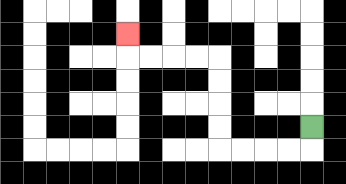{'start': '[13, 5]', 'end': '[5, 1]', 'path_directions': 'D,L,L,L,L,U,U,U,U,L,L,L,L,U', 'path_coordinates': '[[13, 5], [13, 6], [12, 6], [11, 6], [10, 6], [9, 6], [9, 5], [9, 4], [9, 3], [9, 2], [8, 2], [7, 2], [6, 2], [5, 2], [5, 1]]'}